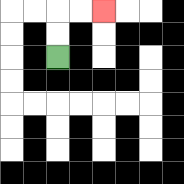{'start': '[2, 2]', 'end': '[4, 0]', 'path_directions': 'U,U,R,R', 'path_coordinates': '[[2, 2], [2, 1], [2, 0], [3, 0], [4, 0]]'}